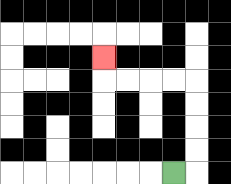{'start': '[7, 7]', 'end': '[4, 2]', 'path_directions': 'R,U,U,U,U,L,L,L,L,U', 'path_coordinates': '[[7, 7], [8, 7], [8, 6], [8, 5], [8, 4], [8, 3], [7, 3], [6, 3], [5, 3], [4, 3], [4, 2]]'}